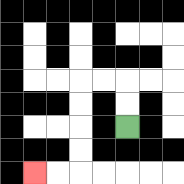{'start': '[5, 5]', 'end': '[1, 7]', 'path_directions': 'U,U,L,L,D,D,D,D,L,L', 'path_coordinates': '[[5, 5], [5, 4], [5, 3], [4, 3], [3, 3], [3, 4], [3, 5], [3, 6], [3, 7], [2, 7], [1, 7]]'}